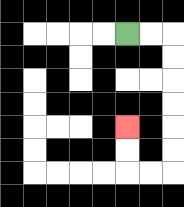{'start': '[5, 1]', 'end': '[5, 5]', 'path_directions': 'R,R,D,D,D,D,D,D,L,L,U,U', 'path_coordinates': '[[5, 1], [6, 1], [7, 1], [7, 2], [7, 3], [7, 4], [7, 5], [7, 6], [7, 7], [6, 7], [5, 7], [5, 6], [5, 5]]'}